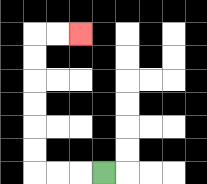{'start': '[4, 7]', 'end': '[3, 1]', 'path_directions': 'L,L,L,U,U,U,U,U,U,R,R', 'path_coordinates': '[[4, 7], [3, 7], [2, 7], [1, 7], [1, 6], [1, 5], [1, 4], [1, 3], [1, 2], [1, 1], [2, 1], [3, 1]]'}